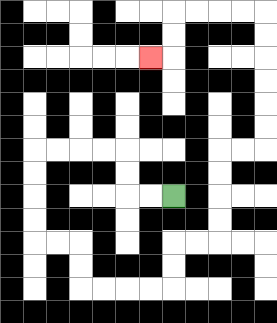{'start': '[7, 8]', 'end': '[6, 2]', 'path_directions': 'L,L,U,U,L,L,L,L,D,D,D,D,R,R,D,D,R,R,R,R,U,U,R,R,U,U,U,U,R,R,U,U,U,U,U,U,L,L,L,L,D,D,L', 'path_coordinates': '[[7, 8], [6, 8], [5, 8], [5, 7], [5, 6], [4, 6], [3, 6], [2, 6], [1, 6], [1, 7], [1, 8], [1, 9], [1, 10], [2, 10], [3, 10], [3, 11], [3, 12], [4, 12], [5, 12], [6, 12], [7, 12], [7, 11], [7, 10], [8, 10], [9, 10], [9, 9], [9, 8], [9, 7], [9, 6], [10, 6], [11, 6], [11, 5], [11, 4], [11, 3], [11, 2], [11, 1], [11, 0], [10, 0], [9, 0], [8, 0], [7, 0], [7, 1], [7, 2], [6, 2]]'}